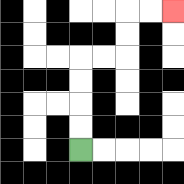{'start': '[3, 6]', 'end': '[7, 0]', 'path_directions': 'U,U,U,U,R,R,U,U,R,R', 'path_coordinates': '[[3, 6], [3, 5], [3, 4], [3, 3], [3, 2], [4, 2], [5, 2], [5, 1], [5, 0], [6, 0], [7, 0]]'}